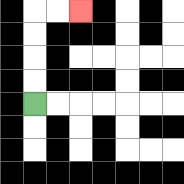{'start': '[1, 4]', 'end': '[3, 0]', 'path_directions': 'U,U,U,U,R,R', 'path_coordinates': '[[1, 4], [1, 3], [1, 2], [1, 1], [1, 0], [2, 0], [3, 0]]'}